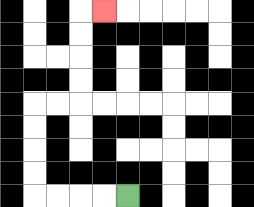{'start': '[5, 8]', 'end': '[4, 0]', 'path_directions': 'L,L,L,L,U,U,U,U,R,R,U,U,U,U,R', 'path_coordinates': '[[5, 8], [4, 8], [3, 8], [2, 8], [1, 8], [1, 7], [1, 6], [1, 5], [1, 4], [2, 4], [3, 4], [3, 3], [3, 2], [3, 1], [3, 0], [4, 0]]'}